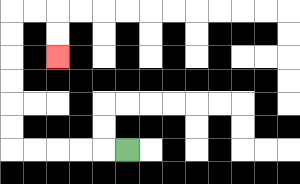{'start': '[5, 6]', 'end': '[2, 2]', 'path_directions': 'L,L,L,L,L,U,U,U,U,U,U,R,R,D,D', 'path_coordinates': '[[5, 6], [4, 6], [3, 6], [2, 6], [1, 6], [0, 6], [0, 5], [0, 4], [0, 3], [0, 2], [0, 1], [0, 0], [1, 0], [2, 0], [2, 1], [2, 2]]'}